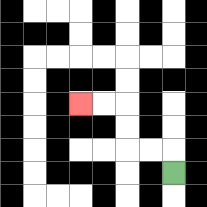{'start': '[7, 7]', 'end': '[3, 4]', 'path_directions': 'U,L,L,U,U,L,L', 'path_coordinates': '[[7, 7], [7, 6], [6, 6], [5, 6], [5, 5], [5, 4], [4, 4], [3, 4]]'}